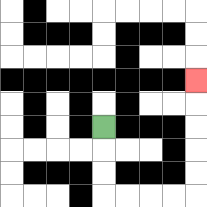{'start': '[4, 5]', 'end': '[8, 3]', 'path_directions': 'D,D,D,R,R,R,R,U,U,U,U,U', 'path_coordinates': '[[4, 5], [4, 6], [4, 7], [4, 8], [5, 8], [6, 8], [7, 8], [8, 8], [8, 7], [8, 6], [8, 5], [8, 4], [8, 3]]'}